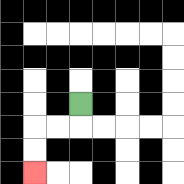{'start': '[3, 4]', 'end': '[1, 7]', 'path_directions': 'D,L,L,D,D', 'path_coordinates': '[[3, 4], [3, 5], [2, 5], [1, 5], [1, 6], [1, 7]]'}